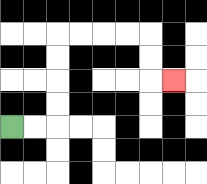{'start': '[0, 5]', 'end': '[7, 3]', 'path_directions': 'R,R,U,U,U,U,R,R,R,R,D,D,R', 'path_coordinates': '[[0, 5], [1, 5], [2, 5], [2, 4], [2, 3], [2, 2], [2, 1], [3, 1], [4, 1], [5, 1], [6, 1], [6, 2], [6, 3], [7, 3]]'}